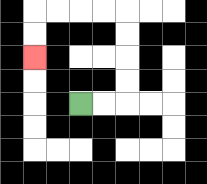{'start': '[3, 4]', 'end': '[1, 2]', 'path_directions': 'R,R,U,U,U,U,L,L,L,L,D,D', 'path_coordinates': '[[3, 4], [4, 4], [5, 4], [5, 3], [5, 2], [5, 1], [5, 0], [4, 0], [3, 0], [2, 0], [1, 0], [1, 1], [1, 2]]'}